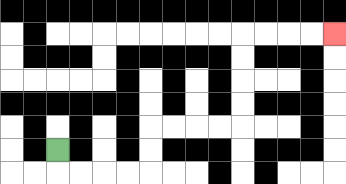{'start': '[2, 6]', 'end': '[14, 1]', 'path_directions': 'D,R,R,R,R,U,U,R,R,R,R,U,U,U,U,R,R,R,R', 'path_coordinates': '[[2, 6], [2, 7], [3, 7], [4, 7], [5, 7], [6, 7], [6, 6], [6, 5], [7, 5], [8, 5], [9, 5], [10, 5], [10, 4], [10, 3], [10, 2], [10, 1], [11, 1], [12, 1], [13, 1], [14, 1]]'}